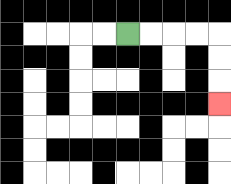{'start': '[5, 1]', 'end': '[9, 4]', 'path_directions': 'R,R,R,R,D,D,D', 'path_coordinates': '[[5, 1], [6, 1], [7, 1], [8, 1], [9, 1], [9, 2], [9, 3], [9, 4]]'}